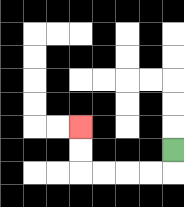{'start': '[7, 6]', 'end': '[3, 5]', 'path_directions': 'D,L,L,L,L,U,U', 'path_coordinates': '[[7, 6], [7, 7], [6, 7], [5, 7], [4, 7], [3, 7], [3, 6], [3, 5]]'}